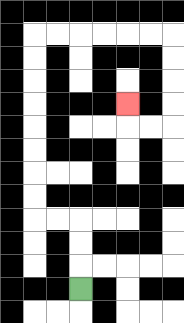{'start': '[3, 12]', 'end': '[5, 4]', 'path_directions': 'U,U,U,L,L,U,U,U,U,U,U,U,U,R,R,R,R,R,R,D,D,D,D,L,L,U', 'path_coordinates': '[[3, 12], [3, 11], [3, 10], [3, 9], [2, 9], [1, 9], [1, 8], [1, 7], [1, 6], [1, 5], [1, 4], [1, 3], [1, 2], [1, 1], [2, 1], [3, 1], [4, 1], [5, 1], [6, 1], [7, 1], [7, 2], [7, 3], [7, 4], [7, 5], [6, 5], [5, 5], [5, 4]]'}